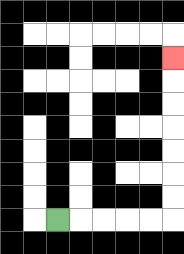{'start': '[2, 9]', 'end': '[7, 2]', 'path_directions': 'R,R,R,R,R,U,U,U,U,U,U,U', 'path_coordinates': '[[2, 9], [3, 9], [4, 9], [5, 9], [6, 9], [7, 9], [7, 8], [7, 7], [7, 6], [7, 5], [7, 4], [7, 3], [7, 2]]'}